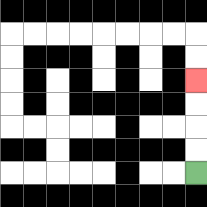{'start': '[8, 7]', 'end': '[8, 3]', 'path_directions': 'U,U,U,U', 'path_coordinates': '[[8, 7], [8, 6], [8, 5], [8, 4], [8, 3]]'}